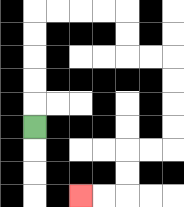{'start': '[1, 5]', 'end': '[3, 8]', 'path_directions': 'U,U,U,U,U,R,R,R,R,D,D,R,R,D,D,D,D,L,L,D,D,L,L', 'path_coordinates': '[[1, 5], [1, 4], [1, 3], [1, 2], [1, 1], [1, 0], [2, 0], [3, 0], [4, 0], [5, 0], [5, 1], [5, 2], [6, 2], [7, 2], [7, 3], [7, 4], [7, 5], [7, 6], [6, 6], [5, 6], [5, 7], [5, 8], [4, 8], [3, 8]]'}